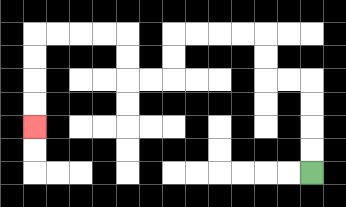{'start': '[13, 7]', 'end': '[1, 5]', 'path_directions': 'U,U,U,U,L,L,U,U,L,L,L,L,D,D,L,L,U,U,L,L,L,L,D,D,D,D', 'path_coordinates': '[[13, 7], [13, 6], [13, 5], [13, 4], [13, 3], [12, 3], [11, 3], [11, 2], [11, 1], [10, 1], [9, 1], [8, 1], [7, 1], [7, 2], [7, 3], [6, 3], [5, 3], [5, 2], [5, 1], [4, 1], [3, 1], [2, 1], [1, 1], [1, 2], [1, 3], [1, 4], [1, 5]]'}